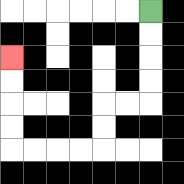{'start': '[6, 0]', 'end': '[0, 2]', 'path_directions': 'D,D,D,D,L,L,D,D,L,L,L,L,U,U,U,U', 'path_coordinates': '[[6, 0], [6, 1], [6, 2], [6, 3], [6, 4], [5, 4], [4, 4], [4, 5], [4, 6], [3, 6], [2, 6], [1, 6], [0, 6], [0, 5], [0, 4], [0, 3], [0, 2]]'}